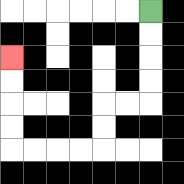{'start': '[6, 0]', 'end': '[0, 2]', 'path_directions': 'D,D,D,D,L,L,D,D,L,L,L,L,U,U,U,U', 'path_coordinates': '[[6, 0], [6, 1], [6, 2], [6, 3], [6, 4], [5, 4], [4, 4], [4, 5], [4, 6], [3, 6], [2, 6], [1, 6], [0, 6], [0, 5], [0, 4], [0, 3], [0, 2]]'}